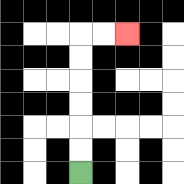{'start': '[3, 7]', 'end': '[5, 1]', 'path_directions': 'U,U,U,U,U,U,R,R', 'path_coordinates': '[[3, 7], [3, 6], [3, 5], [3, 4], [3, 3], [3, 2], [3, 1], [4, 1], [5, 1]]'}